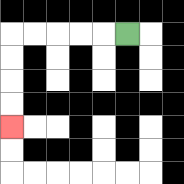{'start': '[5, 1]', 'end': '[0, 5]', 'path_directions': 'L,L,L,L,L,D,D,D,D', 'path_coordinates': '[[5, 1], [4, 1], [3, 1], [2, 1], [1, 1], [0, 1], [0, 2], [0, 3], [0, 4], [0, 5]]'}